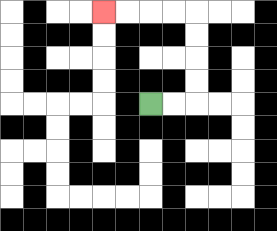{'start': '[6, 4]', 'end': '[4, 0]', 'path_directions': 'R,R,U,U,U,U,L,L,L,L', 'path_coordinates': '[[6, 4], [7, 4], [8, 4], [8, 3], [8, 2], [8, 1], [8, 0], [7, 0], [6, 0], [5, 0], [4, 0]]'}